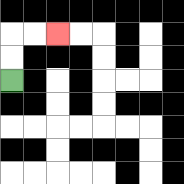{'start': '[0, 3]', 'end': '[2, 1]', 'path_directions': 'U,U,R,R', 'path_coordinates': '[[0, 3], [0, 2], [0, 1], [1, 1], [2, 1]]'}